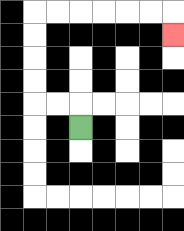{'start': '[3, 5]', 'end': '[7, 1]', 'path_directions': 'U,L,L,U,U,U,U,R,R,R,R,R,R,D', 'path_coordinates': '[[3, 5], [3, 4], [2, 4], [1, 4], [1, 3], [1, 2], [1, 1], [1, 0], [2, 0], [3, 0], [4, 0], [5, 0], [6, 0], [7, 0], [7, 1]]'}